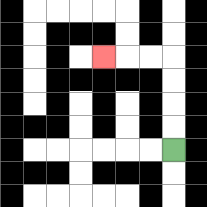{'start': '[7, 6]', 'end': '[4, 2]', 'path_directions': 'U,U,U,U,L,L,L', 'path_coordinates': '[[7, 6], [7, 5], [7, 4], [7, 3], [7, 2], [6, 2], [5, 2], [4, 2]]'}